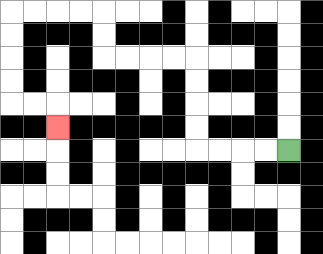{'start': '[12, 6]', 'end': '[2, 5]', 'path_directions': 'L,L,L,L,U,U,U,U,L,L,L,L,U,U,L,L,L,L,D,D,D,D,R,R,D', 'path_coordinates': '[[12, 6], [11, 6], [10, 6], [9, 6], [8, 6], [8, 5], [8, 4], [8, 3], [8, 2], [7, 2], [6, 2], [5, 2], [4, 2], [4, 1], [4, 0], [3, 0], [2, 0], [1, 0], [0, 0], [0, 1], [0, 2], [0, 3], [0, 4], [1, 4], [2, 4], [2, 5]]'}